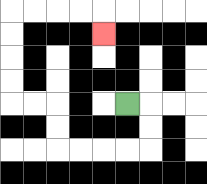{'start': '[5, 4]', 'end': '[4, 1]', 'path_directions': 'R,D,D,L,L,L,L,U,U,L,L,U,U,U,U,R,R,R,R,D', 'path_coordinates': '[[5, 4], [6, 4], [6, 5], [6, 6], [5, 6], [4, 6], [3, 6], [2, 6], [2, 5], [2, 4], [1, 4], [0, 4], [0, 3], [0, 2], [0, 1], [0, 0], [1, 0], [2, 0], [3, 0], [4, 0], [4, 1]]'}